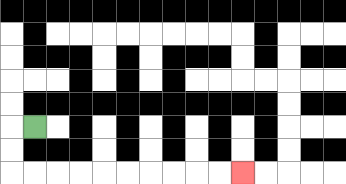{'start': '[1, 5]', 'end': '[10, 7]', 'path_directions': 'L,D,D,R,R,R,R,R,R,R,R,R,R', 'path_coordinates': '[[1, 5], [0, 5], [0, 6], [0, 7], [1, 7], [2, 7], [3, 7], [4, 7], [5, 7], [6, 7], [7, 7], [8, 7], [9, 7], [10, 7]]'}